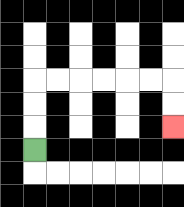{'start': '[1, 6]', 'end': '[7, 5]', 'path_directions': 'U,U,U,R,R,R,R,R,R,D,D', 'path_coordinates': '[[1, 6], [1, 5], [1, 4], [1, 3], [2, 3], [3, 3], [4, 3], [5, 3], [6, 3], [7, 3], [7, 4], [7, 5]]'}